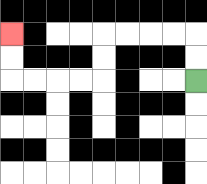{'start': '[8, 3]', 'end': '[0, 1]', 'path_directions': 'U,U,L,L,L,L,D,D,L,L,L,L,U,U', 'path_coordinates': '[[8, 3], [8, 2], [8, 1], [7, 1], [6, 1], [5, 1], [4, 1], [4, 2], [4, 3], [3, 3], [2, 3], [1, 3], [0, 3], [0, 2], [0, 1]]'}